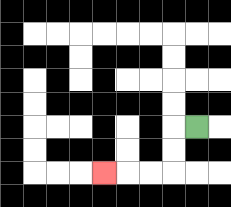{'start': '[8, 5]', 'end': '[4, 7]', 'path_directions': 'L,D,D,L,L,L', 'path_coordinates': '[[8, 5], [7, 5], [7, 6], [7, 7], [6, 7], [5, 7], [4, 7]]'}